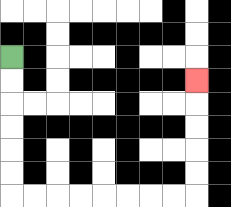{'start': '[0, 2]', 'end': '[8, 3]', 'path_directions': 'D,D,D,D,D,D,R,R,R,R,R,R,R,R,U,U,U,U,U', 'path_coordinates': '[[0, 2], [0, 3], [0, 4], [0, 5], [0, 6], [0, 7], [0, 8], [1, 8], [2, 8], [3, 8], [4, 8], [5, 8], [6, 8], [7, 8], [8, 8], [8, 7], [8, 6], [8, 5], [8, 4], [8, 3]]'}